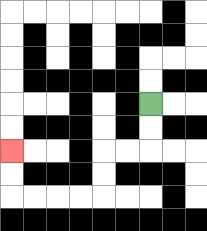{'start': '[6, 4]', 'end': '[0, 6]', 'path_directions': 'D,D,L,L,D,D,L,L,L,L,U,U', 'path_coordinates': '[[6, 4], [6, 5], [6, 6], [5, 6], [4, 6], [4, 7], [4, 8], [3, 8], [2, 8], [1, 8], [0, 8], [0, 7], [0, 6]]'}